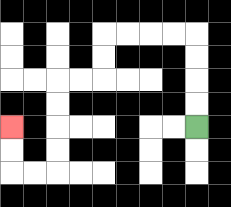{'start': '[8, 5]', 'end': '[0, 5]', 'path_directions': 'U,U,U,U,L,L,L,L,D,D,L,L,D,D,D,D,L,L,U,U', 'path_coordinates': '[[8, 5], [8, 4], [8, 3], [8, 2], [8, 1], [7, 1], [6, 1], [5, 1], [4, 1], [4, 2], [4, 3], [3, 3], [2, 3], [2, 4], [2, 5], [2, 6], [2, 7], [1, 7], [0, 7], [0, 6], [0, 5]]'}